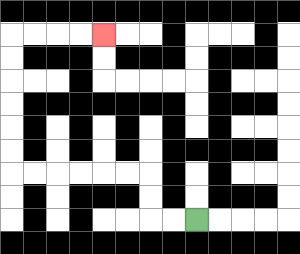{'start': '[8, 9]', 'end': '[4, 1]', 'path_directions': 'L,L,U,U,L,L,L,L,L,L,U,U,U,U,U,U,R,R,R,R', 'path_coordinates': '[[8, 9], [7, 9], [6, 9], [6, 8], [6, 7], [5, 7], [4, 7], [3, 7], [2, 7], [1, 7], [0, 7], [0, 6], [0, 5], [0, 4], [0, 3], [0, 2], [0, 1], [1, 1], [2, 1], [3, 1], [4, 1]]'}